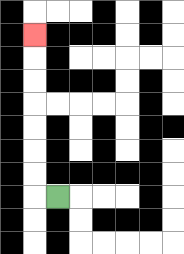{'start': '[2, 8]', 'end': '[1, 1]', 'path_directions': 'L,U,U,U,U,U,U,U', 'path_coordinates': '[[2, 8], [1, 8], [1, 7], [1, 6], [1, 5], [1, 4], [1, 3], [1, 2], [1, 1]]'}